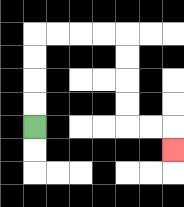{'start': '[1, 5]', 'end': '[7, 6]', 'path_directions': 'U,U,U,U,R,R,R,R,D,D,D,D,R,R,D', 'path_coordinates': '[[1, 5], [1, 4], [1, 3], [1, 2], [1, 1], [2, 1], [3, 1], [4, 1], [5, 1], [5, 2], [5, 3], [5, 4], [5, 5], [6, 5], [7, 5], [7, 6]]'}